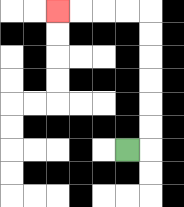{'start': '[5, 6]', 'end': '[2, 0]', 'path_directions': 'R,U,U,U,U,U,U,L,L,L,L', 'path_coordinates': '[[5, 6], [6, 6], [6, 5], [6, 4], [6, 3], [6, 2], [6, 1], [6, 0], [5, 0], [4, 0], [3, 0], [2, 0]]'}